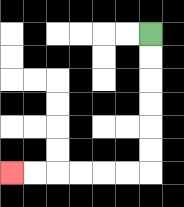{'start': '[6, 1]', 'end': '[0, 7]', 'path_directions': 'D,D,D,D,D,D,L,L,L,L,L,L', 'path_coordinates': '[[6, 1], [6, 2], [6, 3], [6, 4], [6, 5], [6, 6], [6, 7], [5, 7], [4, 7], [3, 7], [2, 7], [1, 7], [0, 7]]'}